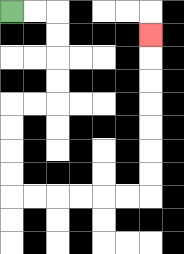{'start': '[0, 0]', 'end': '[6, 1]', 'path_directions': 'R,R,D,D,D,D,L,L,D,D,D,D,R,R,R,R,R,R,U,U,U,U,U,U,U', 'path_coordinates': '[[0, 0], [1, 0], [2, 0], [2, 1], [2, 2], [2, 3], [2, 4], [1, 4], [0, 4], [0, 5], [0, 6], [0, 7], [0, 8], [1, 8], [2, 8], [3, 8], [4, 8], [5, 8], [6, 8], [6, 7], [6, 6], [6, 5], [6, 4], [6, 3], [6, 2], [6, 1]]'}